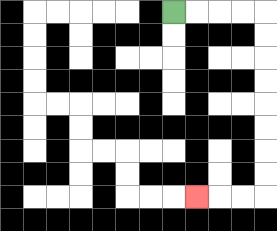{'start': '[7, 0]', 'end': '[8, 8]', 'path_directions': 'R,R,R,R,D,D,D,D,D,D,D,D,L,L,L', 'path_coordinates': '[[7, 0], [8, 0], [9, 0], [10, 0], [11, 0], [11, 1], [11, 2], [11, 3], [11, 4], [11, 5], [11, 6], [11, 7], [11, 8], [10, 8], [9, 8], [8, 8]]'}